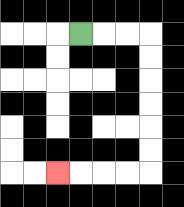{'start': '[3, 1]', 'end': '[2, 7]', 'path_directions': 'R,R,R,D,D,D,D,D,D,L,L,L,L', 'path_coordinates': '[[3, 1], [4, 1], [5, 1], [6, 1], [6, 2], [6, 3], [6, 4], [6, 5], [6, 6], [6, 7], [5, 7], [4, 7], [3, 7], [2, 7]]'}